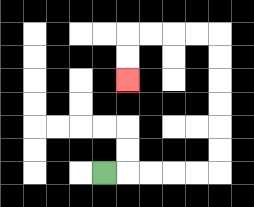{'start': '[4, 7]', 'end': '[5, 3]', 'path_directions': 'R,R,R,R,R,U,U,U,U,U,U,L,L,L,L,D,D', 'path_coordinates': '[[4, 7], [5, 7], [6, 7], [7, 7], [8, 7], [9, 7], [9, 6], [9, 5], [9, 4], [9, 3], [9, 2], [9, 1], [8, 1], [7, 1], [6, 1], [5, 1], [5, 2], [5, 3]]'}